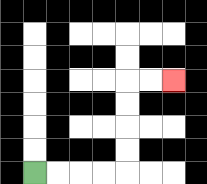{'start': '[1, 7]', 'end': '[7, 3]', 'path_directions': 'R,R,R,R,U,U,U,U,R,R', 'path_coordinates': '[[1, 7], [2, 7], [3, 7], [4, 7], [5, 7], [5, 6], [5, 5], [5, 4], [5, 3], [6, 3], [7, 3]]'}